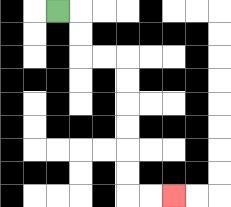{'start': '[2, 0]', 'end': '[7, 8]', 'path_directions': 'R,D,D,R,R,D,D,D,D,D,D,R,R', 'path_coordinates': '[[2, 0], [3, 0], [3, 1], [3, 2], [4, 2], [5, 2], [5, 3], [5, 4], [5, 5], [5, 6], [5, 7], [5, 8], [6, 8], [7, 8]]'}